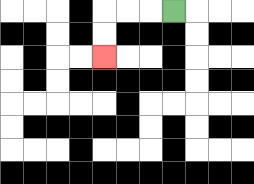{'start': '[7, 0]', 'end': '[4, 2]', 'path_directions': 'L,L,L,D,D', 'path_coordinates': '[[7, 0], [6, 0], [5, 0], [4, 0], [4, 1], [4, 2]]'}